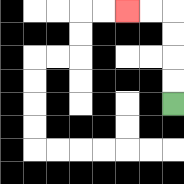{'start': '[7, 4]', 'end': '[5, 0]', 'path_directions': 'U,U,U,U,L,L', 'path_coordinates': '[[7, 4], [7, 3], [7, 2], [7, 1], [7, 0], [6, 0], [5, 0]]'}